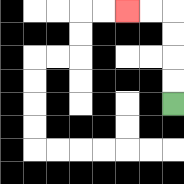{'start': '[7, 4]', 'end': '[5, 0]', 'path_directions': 'U,U,U,U,L,L', 'path_coordinates': '[[7, 4], [7, 3], [7, 2], [7, 1], [7, 0], [6, 0], [5, 0]]'}